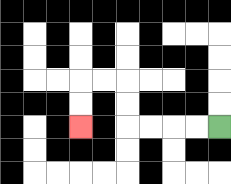{'start': '[9, 5]', 'end': '[3, 5]', 'path_directions': 'L,L,L,L,U,U,L,L,D,D', 'path_coordinates': '[[9, 5], [8, 5], [7, 5], [6, 5], [5, 5], [5, 4], [5, 3], [4, 3], [3, 3], [3, 4], [3, 5]]'}